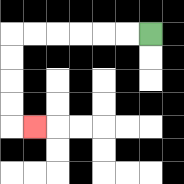{'start': '[6, 1]', 'end': '[1, 5]', 'path_directions': 'L,L,L,L,L,L,D,D,D,D,R', 'path_coordinates': '[[6, 1], [5, 1], [4, 1], [3, 1], [2, 1], [1, 1], [0, 1], [0, 2], [0, 3], [0, 4], [0, 5], [1, 5]]'}